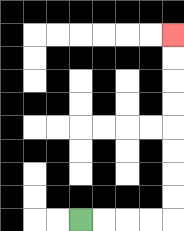{'start': '[3, 9]', 'end': '[7, 1]', 'path_directions': 'R,R,R,R,U,U,U,U,U,U,U,U', 'path_coordinates': '[[3, 9], [4, 9], [5, 9], [6, 9], [7, 9], [7, 8], [7, 7], [7, 6], [7, 5], [7, 4], [7, 3], [7, 2], [7, 1]]'}